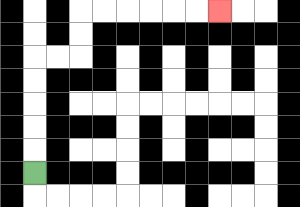{'start': '[1, 7]', 'end': '[9, 0]', 'path_directions': 'U,U,U,U,U,R,R,U,U,R,R,R,R,R,R', 'path_coordinates': '[[1, 7], [1, 6], [1, 5], [1, 4], [1, 3], [1, 2], [2, 2], [3, 2], [3, 1], [3, 0], [4, 0], [5, 0], [6, 0], [7, 0], [8, 0], [9, 0]]'}